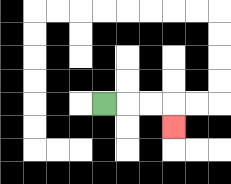{'start': '[4, 4]', 'end': '[7, 5]', 'path_directions': 'R,R,R,D', 'path_coordinates': '[[4, 4], [5, 4], [6, 4], [7, 4], [7, 5]]'}